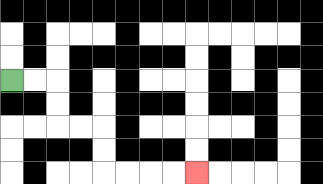{'start': '[0, 3]', 'end': '[8, 7]', 'path_directions': 'R,R,D,D,R,R,D,D,R,R,R,R', 'path_coordinates': '[[0, 3], [1, 3], [2, 3], [2, 4], [2, 5], [3, 5], [4, 5], [4, 6], [4, 7], [5, 7], [6, 7], [7, 7], [8, 7]]'}